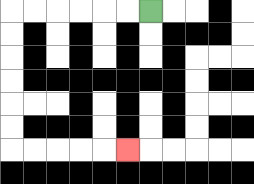{'start': '[6, 0]', 'end': '[5, 6]', 'path_directions': 'L,L,L,L,L,L,D,D,D,D,D,D,R,R,R,R,R', 'path_coordinates': '[[6, 0], [5, 0], [4, 0], [3, 0], [2, 0], [1, 0], [0, 0], [0, 1], [0, 2], [0, 3], [0, 4], [0, 5], [0, 6], [1, 6], [2, 6], [3, 6], [4, 6], [5, 6]]'}